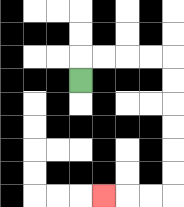{'start': '[3, 3]', 'end': '[4, 8]', 'path_directions': 'U,R,R,R,R,D,D,D,D,D,D,L,L,L', 'path_coordinates': '[[3, 3], [3, 2], [4, 2], [5, 2], [6, 2], [7, 2], [7, 3], [7, 4], [7, 5], [7, 6], [7, 7], [7, 8], [6, 8], [5, 8], [4, 8]]'}